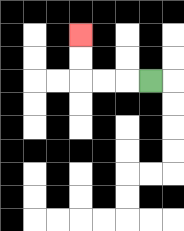{'start': '[6, 3]', 'end': '[3, 1]', 'path_directions': 'L,L,L,U,U', 'path_coordinates': '[[6, 3], [5, 3], [4, 3], [3, 3], [3, 2], [3, 1]]'}